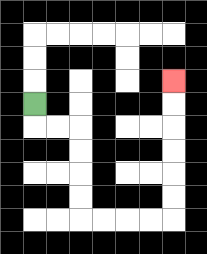{'start': '[1, 4]', 'end': '[7, 3]', 'path_directions': 'D,R,R,D,D,D,D,R,R,R,R,U,U,U,U,U,U', 'path_coordinates': '[[1, 4], [1, 5], [2, 5], [3, 5], [3, 6], [3, 7], [3, 8], [3, 9], [4, 9], [5, 9], [6, 9], [7, 9], [7, 8], [7, 7], [7, 6], [7, 5], [7, 4], [7, 3]]'}